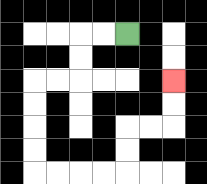{'start': '[5, 1]', 'end': '[7, 3]', 'path_directions': 'L,L,D,D,L,L,D,D,D,D,R,R,R,R,U,U,R,R,U,U', 'path_coordinates': '[[5, 1], [4, 1], [3, 1], [3, 2], [3, 3], [2, 3], [1, 3], [1, 4], [1, 5], [1, 6], [1, 7], [2, 7], [3, 7], [4, 7], [5, 7], [5, 6], [5, 5], [6, 5], [7, 5], [7, 4], [7, 3]]'}